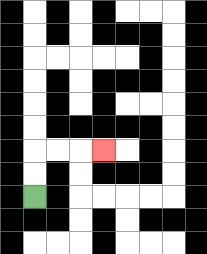{'start': '[1, 8]', 'end': '[4, 6]', 'path_directions': 'U,U,R,R,R', 'path_coordinates': '[[1, 8], [1, 7], [1, 6], [2, 6], [3, 6], [4, 6]]'}